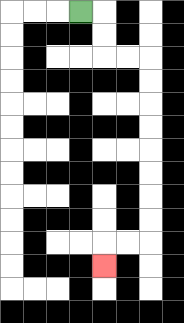{'start': '[3, 0]', 'end': '[4, 11]', 'path_directions': 'R,D,D,R,R,D,D,D,D,D,D,D,D,L,L,D', 'path_coordinates': '[[3, 0], [4, 0], [4, 1], [4, 2], [5, 2], [6, 2], [6, 3], [6, 4], [6, 5], [6, 6], [6, 7], [6, 8], [6, 9], [6, 10], [5, 10], [4, 10], [4, 11]]'}